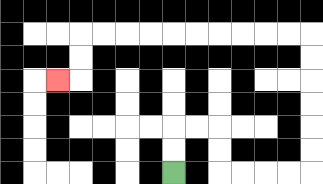{'start': '[7, 7]', 'end': '[2, 3]', 'path_directions': 'U,U,R,R,D,D,R,R,R,R,U,U,U,U,U,U,L,L,L,L,L,L,L,L,L,L,D,D,L', 'path_coordinates': '[[7, 7], [7, 6], [7, 5], [8, 5], [9, 5], [9, 6], [9, 7], [10, 7], [11, 7], [12, 7], [13, 7], [13, 6], [13, 5], [13, 4], [13, 3], [13, 2], [13, 1], [12, 1], [11, 1], [10, 1], [9, 1], [8, 1], [7, 1], [6, 1], [5, 1], [4, 1], [3, 1], [3, 2], [3, 3], [2, 3]]'}